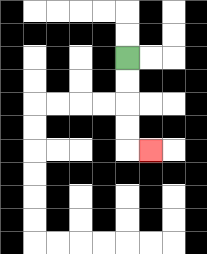{'start': '[5, 2]', 'end': '[6, 6]', 'path_directions': 'D,D,D,D,R', 'path_coordinates': '[[5, 2], [5, 3], [5, 4], [5, 5], [5, 6], [6, 6]]'}